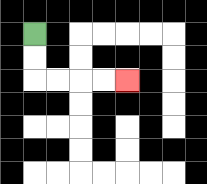{'start': '[1, 1]', 'end': '[5, 3]', 'path_directions': 'D,D,R,R,R,R', 'path_coordinates': '[[1, 1], [1, 2], [1, 3], [2, 3], [3, 3], [4, 3], [5, 3]]'}